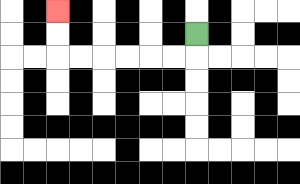{'start': '[8, 1]', 'end': '[2, 0]', 'path_directions': 'D,L,L,L,L,L,L,U,U', 'path_coordinates': '[[8, 1], [8, 2], [7, 2], [6, 2], [5, 2], [4, 2], [3, 2], [2, 2], [2, 1], [2, 0]]'}